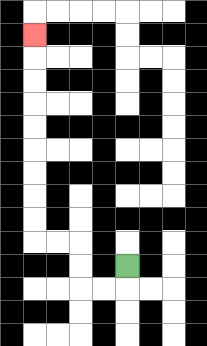{'start': '[5, 11]', 'end': '[1, 1]', 'path_directions': 'D,L,L,U,U,L,L,U,U,U,U,U,U,U,U,U', 'path_coordinates': '[[5, 11], [5, 12], [4, 12], [3, 12], [3, 11], [3, 10], [2, 10], [1, 10], [1, 9], [1, 8], [1, 7], [1, 6], [1, 5], [1, 4], [1, 3], [1, 2], [1, 1]]'}